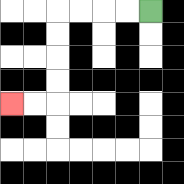{'start': '[6, 0]', 'end': '[0, 4]', 'path_directions': 'L,L,L,L,D,D,D,D,L,L', 'path_coordinates': '[[6, 0], [5, 0], [4, 0], [3, 0], [2, 0], [2, 1], [2, 2], [2, 3], [2, 4], [1, 4], [0, 4]]'}